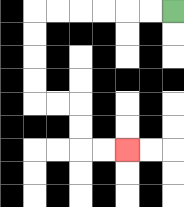{'start': '[7, 0]', 'end': '[5, 6]', 'path_directions': 'L,L,L,L,L,L,D,D,D,D,R,R,D,D,R,R', 'path_coordinates': '[[7, 0], [6, 0], [5, 0], [4, 0], [3, 0], [2, 0], [1, 0], [1, 1], [1, 2], [1, 3], [1, 4], [2, 4], [3, 4], [3, 5], [3, 6], [4, 6], [5, 6]]'}